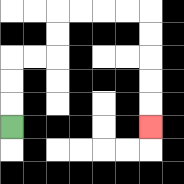{'start': '[0, 5]', 'end': '[6, 5]', 'path_directions': 'U,U,U,R,R,U,U,R,R,R,R,D,D,D,D,D', 'path_coordinates': '[[0, 5], [0, 4], [0, 3], [0, 2], [1, 2], [2, 2], [2, 1], [2, 0], [3, 0], [4, 0], [5, 0], [6, 0], [6, 1], [6, 2], [6, 3], [6, 4], [6, 5]]'}